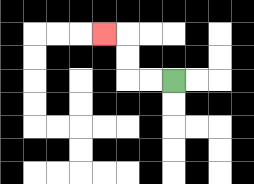{'start': '[7, 3]', 'end': '[4, 1]', 'path_directions': 'L,L,U,U,L', 'path_coordinates': '[[7, 3], [6, 3], [5, 3], [5, 2], [5, 1], [4, 1]]'}